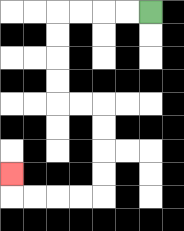{'start': '[6, 0]', 'end': '[0, 7]', 'path_directions': 'L,L,L,L,D,D,D,D,R,R,D,D,D,D,L,L,L,L,U', 'path_coordinates': '[[6, 0], [5, 0], [4, 0], [3, 0], [2, 0], [2, 1], [2, 2], [2, 3], [2, 4], [3, 4], [4, 4], [4, 5], [4, 6], [4, 7], [4, 8], [3, 8], [2, 8], [1, 8], [0, 8], [0, 7]]'}